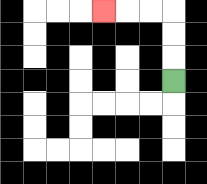{'start': '[7, 3]', 'end': '[4, 0]', 'path_directions': 'U,U,U,L,L,L', 'path_coordinates': '[[7, 3], [7, 2], [7, 1], [7, 0], [6, 0], [5, 0], [4, 0]]'}